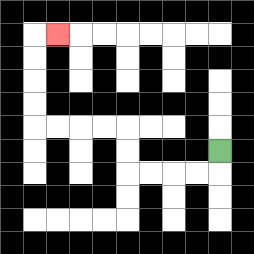{'start': '[9, 6]', 'end': '[2, 1]', 'path_directions': 'D,L,L,L,L,U,U,L,L,L,L,U,U,U,U,R', 'path_coordinates': '[[9, 6], [9, 7], [8, 7], [7, 7], [6, 7], [5, 7], [5, 6], [5, 5], [4, 5], [3, 5], [2, 5], [1, 5], [1, 4], [1, 3], [1, 2], [1, 1], [2, 1]]'}